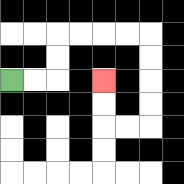{'start': '[0, 3]', 'end': '[4, 3]', 'path_directions': 'R,R,U,U,R,R,R,R,D,D,D,D,L,L,U,U', 'path_coordinates': '[[0, 3], [1, 3], [2, 3], [2, 2], [2, 1], [3, 1], [4, 1], [5, 1], [6, 1], [6, 2], [6, 3], [6, 4], [6, 5], [5, 5], [4, 5], [4, 4], [4, 3]]'}